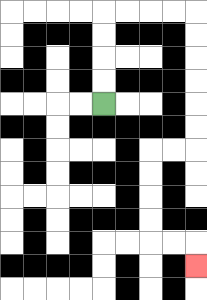{'start': '[4, 4]', 'end': '[8, 11]', 'path_directions': 'U,U,U,U,R,R,R,R,D,D,D,D,D,D,L,L,D,D,D,D,R,R,D', 'path_coordinates': '[[4, 4], [4, 3], [4, 2], [4, 1], [4, 0], [5, 0], [6, 0], [7, 0], [8, 0], [8, 1], [8, 2], [8, 3], [8, 4], [8, 5], [8, 6], [7, 6], [6, 6], [6, 7], [6, 8], [6, 9], [6, 10], [7, 10], [8, 10], [8, 11]]'}